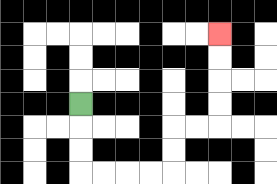{'start': '[3, 4]', 'end': '[9, 1]', 'path_directions': 'D,D,D,R,R,R,R,U,U,R,R,U,U,U,U', 'path_coordinates': '[[3, 4], [3, 5], [3, 6], [3, 7], [4, 7], [5, 7], [6, 7], [7, 7], [7, 6], [7, 5], [8, 5], [9, 5], [9, 4], [9, 3], [9, 2], [9, 1]]'}